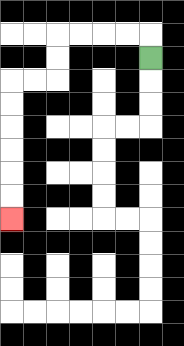{'start': '[6, 2]', 'end': '[0, 9]', 'path_directions': 'U,L,L,L,L,D,D,L,L,D,D,D,D,D,D', 'path_coordinates': '[[6, 2], [6, 1], [5, 1], [4, 1], [3, 1], [2, 1], [2, 2], [2, 3], [1, 3], [0, 3], [0, 4], [0, 5], [0, 6], [0, 7], [0, 8], [0, 9]]'}